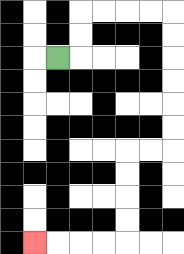{'start': '[2, 2]', 'end': '[1, 10]', 'path_directions': 'R,U,U,R,R,R,R,D,D,D,D,D,D,L,L,D,D,D,D,L,L,L,L', 'path_coordinates': '[[2, 2], [3, 2], [3, 1], [3, 0], [4, 0], [5, 0], [6, 0], [7, 0], [7, 1], [7, 2], [7, 3], [7, 4], [7, 5], [7, 6], [6, 6], [5, 6], [5, 7], [5, 8], [5, 9], [5, 10], [4, 10], [3, 10], [2, 10], [1, 10]]'}